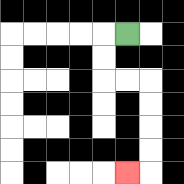{'start': '[5, 1]', 'end': '[5, 7]', 'path_directions': 'L,D,D,R,R,D,D,D,D,L', 'path_coordinates': '[[5, 1], [4, 1], [4, 2], [4, 3], [5, 3], [6, 3], [6, 4], [6, 5], [6, 6], [6, 7], [5, 7]]'}